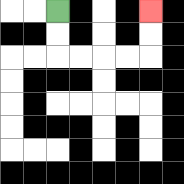{'start': '[2, 0]', 'end': '[6, 0]', 'path_directions': 'D,D,R,R,R,R,U,U', 'path_coordinates': '[[2, 0], [2, 1], [2, 2], [3, 2], [4, 2], [5, 2], [6, 2], [6, 1], [6, 0]]'}